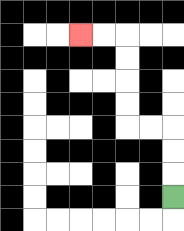{'start': '[7, 8]', 'end': '[3, 1]', 'path_directions': 'U,U,U,L,L,U,U,U,U,L,L', 'path_coordinates': '[[7, 8], [7, 7], [7, 6], [7, 5], [6, 5], [5, 5], [5, 4], [5, 3], [5, 2], [5, 1], [4, 1], [3, 1]]'}